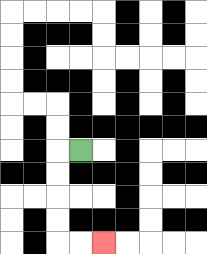{'start': '[3, 6]', 'end': '[4, 10]', 'path_directions': 'L,D,D,D,D,R,R', 'path_coordinates': '[[3, 6], [2, 6], [2, 7], [2, 8], [2, 9], [2, 10], [3, 10], [4, 10]]'}